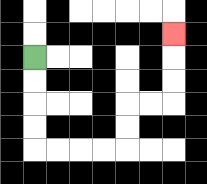{'start': '[1, 2]', 'end': '[7, 1]', 'path_directions': 'D,D,D,D,R,R,R,R,U,U,R,R,U,U,U', 'path_coordinates': '[[1, 2], [1, 3], [1, 4], [1, 5], [1, 6], [2, 6], [3, 6], [4, 6], [5, 6], [5, 5], [5, 4], [6, 4], [7, 4], [7, 3], [7, 2], [7, 1]]'}